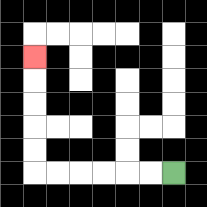{'start': '[7, 7]', 'end': '[1, 2]', 'path_directions': 'L,L,L,L,L,L,U,U,U,U,U', 'path_coordinates': '[[7, 7], [6, 7], [5, 7], [4, 7], [3, 7], [2, 7], [1, 7], [1, 6], [1, 5], [1, 4], [1, 3], [1, 2]]'}